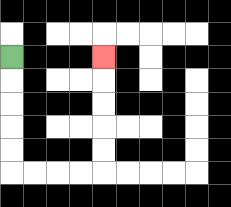{'start': '[0, 2]', 'end': '[4, 2]', 'path_directions': 'D,D,D,D,D,R,R,R,R,U,U,U,U,U', 'path_coordinates': '[[0, 2], [0, 3], [0, 4], [0, 5], [0, 6], [0, 7], [1, 7], [2, 7], [3, 7], [4, 7], [4, 6], [4, 5], [4, 4], [4, 3], [4, 2]]'}